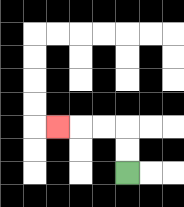{'start': '[5, 7]', 'end': '[2, 5]', 'path_directions': 'U,U,L,L,L', 'path_coordinates': '[[5, 7], [5, 6], [5, 5], [4, 5], [3, 5], [2, 5]]'}